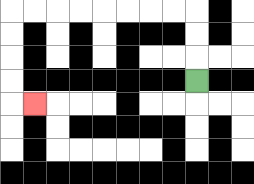{'start': '[8, 3]', 'end': '[1, 4]', 'path_directions': 'U,U,U,L,L,L,L,L,L,L,L,D,D,D,D,R', 'path_coordinates': '[[8, 3], [8, 2], [8, 1], [8, 0], [7, 0], [6, 0], [5, 0], [4, 0], [3, 0], [2, 0], [1, 0], [0, 0], [0, 1], [0, 2], [0, 3], [0, 4], [1, 4]]'}